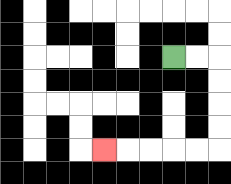{'start': '[7, 2]', 'end': '[4, 6]', 'path_directions': 'R,R,D,D,D,D,L,L,L,L,L', 'path_coordinates': '[[7, 2], [8, 2], [9, 2], [9, 3], [9, 4], [9, 5], [9, 6], [8, 6], [7, 6], [6, 6], [5, 6], [4, 6]]'}